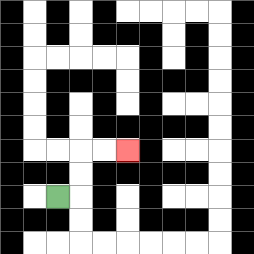{'start': '[2, 8]', 'end': '[5, 6]', 'path_directions': 'R,U,U,R,R', 'path_coordinates': '[[2, 8], [3, 8], [3, 7], [3, 6], [4, 6], [5, 6]]'}